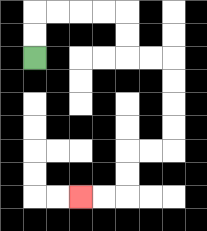{'start': '[1, 2]', 'end': '[3, 8]', 'path_directions': 'U,U,R,R,R,R,D,D,R,R,D,D,D,D,L,L,D,D,L,L', 'path_coordinates': '[[1, 2], [1, 1], [1, 0], [2, 0], [3, 0], [4, 0], [5, 0], [5, 1], [5, 2], [6, 2], [7, 2], [7, 3], [7, 4], [7, 5], [7, 6], [6, 6], [5, 6], [5, 7], [5, 8], [4, 8], [3, 8]]'}